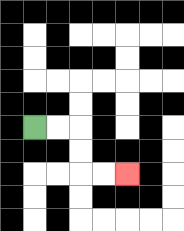{'start': '[1, 5]', 'end': '[5, 7]', 'path_directions': 'R,R,D,D,R,R', 'path_coordinates': '[[1, 5], [2, 5], [3, 5], [3, 6], [3, 7], [4, 7], [5, 7]]'}